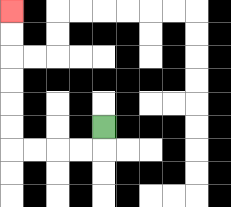{'start': '[4, 5]', 'end': '[0, 0]', 'path_directions': 'D,L,L,L,L,U,U,U,U,U,U', 'path_coordinates': '[[4, 5], [4, 6], [3, 6], [2, 6], [1, 6], [0, 6], [0, 5], [0, 4], [0, 3], [0, 2], [0, 1], [0, 0]]'}